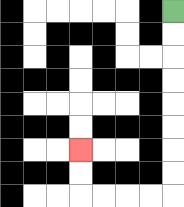{'start': '[7, 0]', 'end': '[3, 6]', 'path_directions': 'D,D,D,D,D,D,D,D,L,L,L,L,U,U', 'path_coordinates': '[[7, 0], [7, 1], [7, 2], [7, 3], [7, 4], [7, 5], [7, 6], [7, 7], [7, 8], [6, 8], [5, 8], [4, 8], [3, 8], [3, 7], [3, 6]]'}